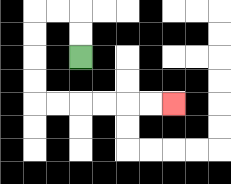{'start': '[3, 2]', 'end': '[7, 4]', 'path_directions': 'U,U,L,L,D,D,D,D,R,R,R,R,R,R', 'path_coordinates': '[[3, 2], [3, 1], [3, 0], [2, 0], [1, 0], [1, 1], [1, 2], [1, 3], [1, 4], [2, 4], [3, 4], [4, 4], [5, 4], [6, 4], [7, 4]]'}